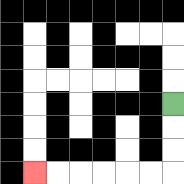{'start': '[7, 4]', 'end': '[1, 7]', 'path_directions': 'D,D,D,L,L,L,L,L,L', 'path_coordinates': '[[7, 4], [7, 5], [7, 6], [7, 7], [6, 7], [5, 7], [4, 7], [3, 7], [2, 7], [1, 7]]'}